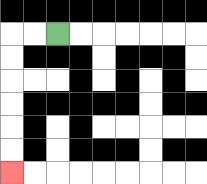{'start': '[2, 1]', 'end': '[0, 7]', 'path_directions': 'L,L,D,D,D,D,D,D', 'path_coordinates': '[[2, 1], [1, 1], [0, 1], [0, 2], [0, 3], [0, 4], [0, 5], [0, 6], [0, 7]]'}